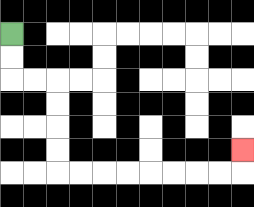{'start': '[0, 1]', 'end': '[10, 6]', 'path_directions': 'D,D,R,R,D,D,D,D,R,R,R,R,R,R,R,R,U', 'path_coordinates': '[[0, 1], [0, 2], [0, 3], [1, 3], [2, 3], [2, 4], [2, 5], [2, 6], [2, 7], [3, 7], [4, 7], [5, 7], [6, 7], [7, 7], [8, 7], [9, 7], [10, 7], [10, 6]]'}